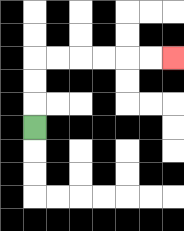{'start': '[1, 5]', 'end': '[7, 2]', 'path_directions': 'U,U,U,R,R,R,R,R,R', 'path_coordinates': '[[1, 5], [1, 4], [1, 3], [1, 2], [2, 2], [3, 2], [4, 2], [5, 2], [6, 2], [7, 2]]'}